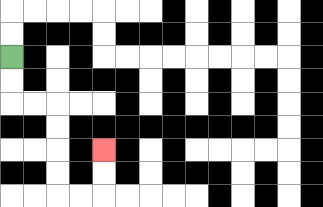{'start': '[0, 2]', 'end': '[4, 6]', 'path_directions': 'D,D,R,R,D,D,D,D,R,R,U,U', 'path_coordinates': '[[0, 2], [0, 3], [0, 4], [1, 4], [2, 4], [2, 5], [2, 6], [2, 7], [2, 8], [3, 8], [4, 8], [4, 7], [4, 6]]'}